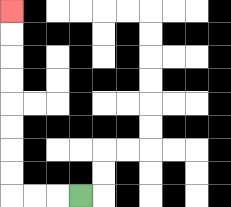{'start': '[3, 8]', 'end': '[0, 0]', 'path_directions': 'L,L,L,U,U,U,U,U,U,U,U', 'path_coordinates': '[[3, 8], [2, 8], [1, 8], [0, 8], [0, 7], [0, 6], [0, 5], [0, 4], [0, 3], [0, 2], [0, 1], [0, 0]]'}